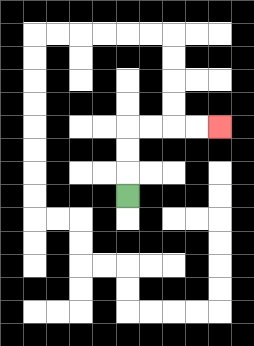{'start': '[5, 8]', 'end': '[9, 5]', 'path_directions': 'U,U,U,R,R,R,R', 'path_coordinates': '[[5, 8], [5, 7], [5, 6], [5, 5], [6, 5], [7, 5], [8, 5], [9, 5]]'}